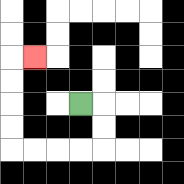{'start': '[3, 4]', 'end': '[1, 2]', 'path_directions': 'R,D,D,L,L,L,L,U,U,U,U,R', 'path_coordinates': '[[3, 4], [4, 4], [4, 5], [4, 6], [3, 6], [2, 6], [1, 6], [0, 6], [0, 5], [0, 4], [0, 3], [0, 2], [1, 2]]'}